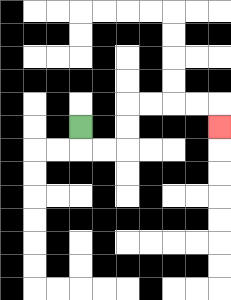{'start': '[3, 5]', 'end': '[9, 5]', 'path_directions': 'D,R,R,U,U,R,R,R,R,D', 'path_coordinates': '[[3, 5], [3, 6], [4, 6], [5, 6], [5, 5], [5, 4], [6, 4], [7, 4], [8, 4], [9, 4], [9, 5]]'}